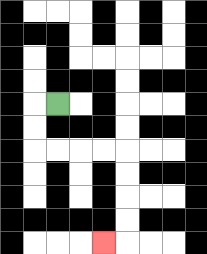{'start': '[2, 4]', 'end': '[4, 10]', 'path_directions': 'L,D,D,R,R,R,R,D,D,D,D,L', 'path_coordinates': '[[2, 4], [1, 4], [1, 5], [1, 6], [2, 6], [3, 6], [4, 6], [5, 6], [5, 7], [5, 8], [5, 9], [5, 10], [4, 10]]'}